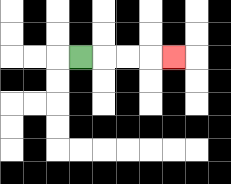{'start': '[3, 2]', 'end': '[7, 2]', 'path_directions': 'R,R,R,R', 'path_coordinates': '[[3, 2], [4, 2], [5, 2], [6, 2], [7, 2]]'}